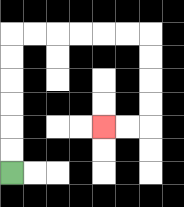{'start': '[0, 7]', 'end': '[4, 5]', 'path_directions': 'U,U,U,U,U,U,R,R,R,R,R,R,D,D,D,D,L,L', 'path_coordinates': '[[0, 7], [0, 6], [0, 5], [0, 4], [0, 3], [0, 2], [0, 1], [1, 1], [2, 1], [3, 1], [4, 1], [5, 1], [6, 1], [6, 2], [6, 3], [6, 4], [6, 5], [5, 5], [4, 5]]'}